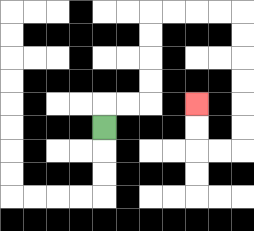{'start': '[4, 5]', 'end': '[8, 4]', 'path_directions': 'U,R,R,U,U,U,U,R,R,R,R,D,D,D,D,D,D,L,L,U,U', 'path_coordinates': '[[4, 5], [4, 4], [5, 4], [6, 4], [6, 3], [6, 2], [6, 1], [6, 0], [7, 0], [8, 0], [9, 0], [10, 0], [10, 1], [10, 2], [10, 3], [10, 4], [10, 5], [10, 6], [9, 6], [8, 6], [8, 5], [8, 4]]'}